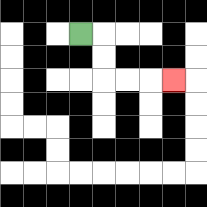{'start': '[3, 1]', 'end': '[7, 3]', 'path_directions': 'R,D,D,R,R,R', 'path_coordinates': '[[3, 1], [4, 1], [4, 2], [4, 3], [5, 3], [6, 3], [7, 3]]'}